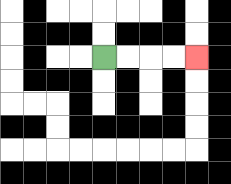{'start': '[4, 2]', 'end': '[8, 2]', 'path_directions': 'R,R,R,R', 'path_coordinates': '[[4, 2], [5, 2], [6, 2], [7, 2], [8, 2]]'}